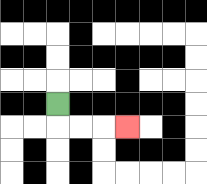{'start': '[2, 4]', 'end': '[5, 5]', 'path_directions': 'D,R,R,R', 'path_coordinates': '[[2, 4], [2, 5], [3, 5], [4, 5], [5, 5]]'}